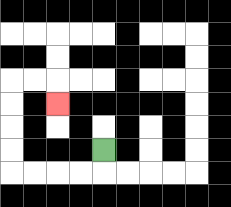{'start': '[4, 6]', 'end': '[2, 4]', 'path_directions': 'D,L,L,L,L,U,U,U,U,R,R,D', 'path_coordinates': '[[4, 6], [4, 7], [3, 7], [2, 7], [1, 7], [0, 7], [0, 6], [0, 5], [0, 4], [0, 3], [1, 3], [2, 3], [2, 4]]'}